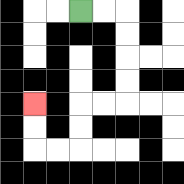{'start': '[3, 0]', 'end': '[1, 4]', 'path_directions': 'R,R,D,D,D,D,L,L,D,D,L,L,U,U', 'path_coordinates': '[[3, 0], [4, 0], [5, 0], [5, 1], [5, 2], [5, 3], [5, 4], [4, 4], [3, 4], [3, 5], [3, 6], [2, 6], [1, 6], [1, 5], [1, 4]]'}